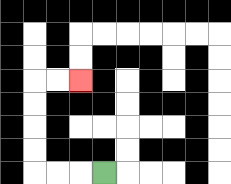{'start': '[4, 7]', 'end': '[3, 3]', 'path_directions': 'L,L,L,U,U,U,U,R,R', 'path_coordinates': '[[4, 7], [3, 7], [2, 7], [1, 7], [1, 6], [1, 5], [1, 4], [1, 3], [2, 3], [3, 3]]'}